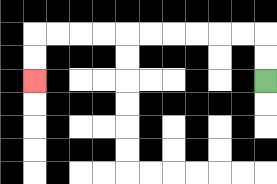{'start': '[11, 3]', 'end': '[1, 3]', 'path_directions': 'U,U,L,L,L,L,L,L,L,L,L,L,D,D', 'path_coordinates': '[[11, 3], [11, 2], [11, 1], [10, 1], [9, 1], [8, 1], [7, 1], [6, 1], [5, 1], [4, 1], [3, 1], [2, 1], [1, 1], [1, 2], [1, 3]]'}